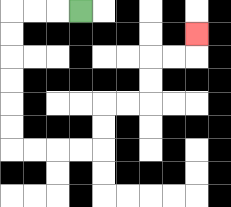{'start': '[3, 0]', 'end': '[8, 1]', 'path_directions': 'L,L,L,D,D,D,D,D,D,R,R,R,R,U,U,R,R,U,U,R,R,U', 'path_coordinates': '[[3, 0], [2, 0], [1, 0], [0, 0], [0, 1], [0, 2], [0, 3], [0, 4], [0, 5], [0, 6], [1, 6], [2, 6], [3, 6], [4, 6], [4, 5], [4, 4], [5, 4], [6, 4], [6, 3], [6, 2], [7, 2], [8, 2], [8, 1]]'}